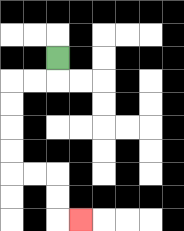{'start': '[2, 2]', 'end': '[3, 9]', 'path_directions': 'D,L,L,D,D,D,D,R,R,D,D,R', 'path_coordinates': '[[2, 2], [2, 3], [1, 3], [0, 3], [0, 4], [0, 5], [0, 6], [0, 7], [1, 7], [2, 7], [2, 8], [2, 9], [3, 9]]'}